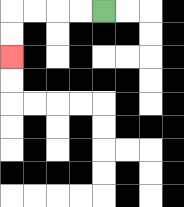{'start': '[4, 0]', 'end': '[0, 2]', 'path_directions': 'L,L,L,L,D,D', 'path_coordinates': '[[4, 0], [3, 0], [2, 0], [1, 0], [0, 0], [0, 1], [0, 2]]'}